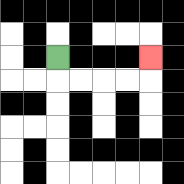{'start': '[2, 2]', 'end': '[6, 2]', 'path_directions': 'D,R,R,R,R,U', 'path_coordinates': '[[2, 2], [2, 3], [3, 3], [4, 3], [5, 3], [6, 3], [6, 2]]'}